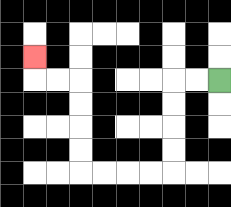{'start': '[9, 3]', 'end': '[1, 2]', 'path_directions': 'L,L,D,D,D,D,L,L,L,L,U,U,U,U,L,L,U', 'path_coordinates': '[[9, 3], [8, 3], [7, 3], [7, 4], [7, 5], [7, 6], [7, 7], [6, 7], [5, 7], [4, 7], [3, 7], [3, 6], [3, 5], [3, 4], [3, 3], [2, 3], [1, 3], [1, 2]]'}